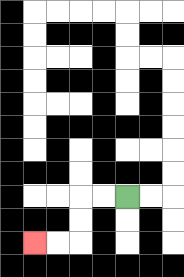{'start': '[5, 8]', 'end': '[1, 10]', 'path_directions': 'L,L,D,D,L,L', 'path_coordinates': '[[5, 8], [4, 8], [3, 8], [3, 9], [3, 10], [2, 10], [1, 10]]'}